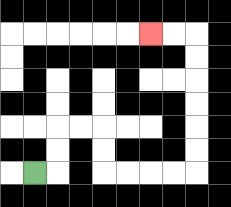{'start': '[1, 7]', 'end': '[6, 1]', 'path_directions': 'R,U,U,R,R,D,D,R,R,R,R,U,U,U,U,U,U,L,L', 'path_coordinates': '[[1, 7], [2, 7], [2, 6], [2, 5], [3, 5], [4, 5], [4, 6], [4, 7], [5, 7], [6, 7], [7, 7], [8, 7], [8, 6], [8, 5], [8, 4], [8, 3], [8, 2], [8, 1], [7, 1], [6, 1]]'}